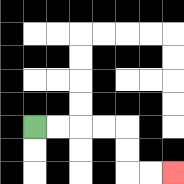{'start': '[1, 5]', 'end': '[7, 7]', 'path_directions': 'R,R,R,R,D,D,R,R', 'path_coordinates': '[[1, 5], [2, 5], [3, 5], [4, 5], [5, 5], [5, 6], [5, 7], [6, 7], [7, 7]]'}